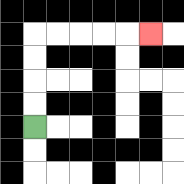{'start': '[1, 5]', 'end': '[6, 1]', 'path_directions': 'U,U,U,U,R,R,R,R,R', 'path_coordinates': '[[1, 5], [1, 4], [1, 3], [1, 2], [1, 1], [2, 1], [3, 1], [4, 1], [5, 1], [6, 1]]'}